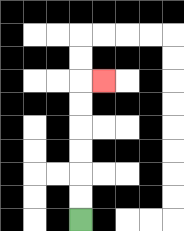{'start': '[3, 9]', 'end': '[4, 3]', 'path_directions': 'U,U,U,U,U,U,R', 'path_coordinates': '[[3, 9], [3, 8], [3, 7], [3, 6], [3, 5], [3, 4], [3, 3], [4, 3]]'}